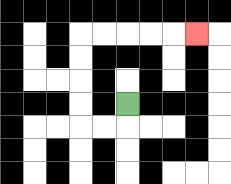{'start': '[5, 4]', 'end': '[8, 1]', 'path_directions': 'D,L,L,U,U,U,U,R,R,R,R,R', 'path_coordinates': '[[5, 4], [5, 5], [4, 5], [3, 5], [3, 4], [3, 3], [3, 2], [3, 1], [4, 1], [5, 1], [6, 1], [7, 1], [8, 1]]'}